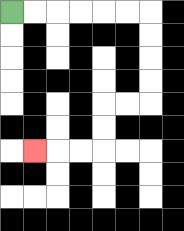{'start': '[0, 0]', 'end': '[1, 6]', 'path_directions': 'R,R,R,R,R,R,D,D,D,D,L,L,D,D,L,L,L', 'path_coordinates': '[[0, 0], [1, 0], [2, 0], [3, 0], [4, 0], [5, 0], [6, 0], [6, 1], [6, 2], [6, 3], [6, 4], [5, 4], [4, 4], [4, 5], [4, 6], [3, 6], [2, 6], [1, 6]]'}